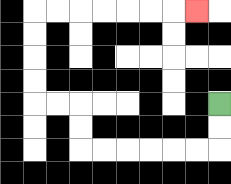{'start': '[9, 4]', 'end': '[8, 0]', 'path_directions': 'D,D,L,L,L,L,L,L,U,U,L,L,U,U,U,U,R,R,R,R,R,R,R', 'path_coordinates': '[[9, 4], [9, 5], [9, 6], [8, 6], [7, 6], [6, 6], [5, 6], [4, 6], [3, 6], [3, 5], [3, 4], [2, 4], [1, 4], [1, 3], [1, 2], [1, 1], [1, 0], [2, 0], [3, 0], [4, 0], [5, 0], [6, 0], [7, 0], [8, 0]]'}